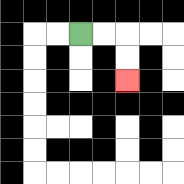{'start': '[3, 1]', 'end': '[5, 3]', 'path_directions': 'R,R,D,D', 'path_coordinates': '[[3, 1], [4, 1], [5, 1], [5, 2], [5, 3]]'}